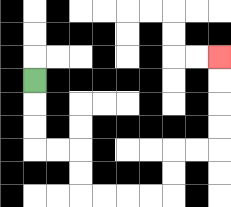{'start': '[1, 3]', 'end': '[9, 2]', 'path_directions': 'D,D,D,R,R,D,D,R,R,R,R,U,U,R,R,U,U,U,U', 'path_coordinates': '[[1, 3], [1, 4], [1, 5], [1, 6], [2, 6], [3, 6], [3, 7], [3, 8], [4, 8], [5, 8], [6, 8], [7, 8], [7, 7], [7, 6], [8, 6], [9, 6], [9, 5], [9, 4], [9, 3], [9, 2]]'}